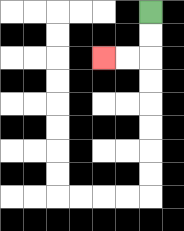{'start': '[6, 0]', 'end': '[4, 2]', 'path_directions': 'D,D,L,L', 'path_coordinates': '[[6, 0], [6, 1], [6, 2], [5, 2], [4, 2]]'}